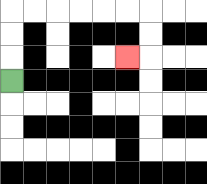{'start': '[0, 3]', 'end': '[5, 2]', 'path_directions': 'U,U,U,R,R,R,R,R,R,D,D,L', 'path_coordinates': '[[0, 3], [0, 2], [0, 1], [0, 0], [1, 0], [2, 0], [3, 0], [4, 0], [5, 0], [6, 0], [6, 1], [6, 2], [5, 2]]'}